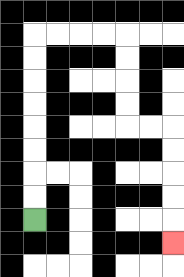{'start': '[1, 9]', 'end': '[7, 10]', 'path_directions': 'U,U,U,U,U,U,U,U,R,R,R,R,D,D,D,D,R,R,D,D,D,D,D', 'path_coordinates': '[[1, 9], [1, 8], [1, 7], [1, 6], [1, 5], [1, 4], [1, 3], [1, 2], [1, 1], [2, 1], [3, 1], [4, 1], [5, 1], [5, 2], [5, 3], [5, 4], [5, 5], [6, 5], [7, 5], [7, 6], [7, 7], [7, 8], [7, 9], [7, 10]]'}